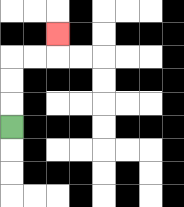{'start': '[0, 5]', 'end': '[2, 1]', 'path_directions': 'U,U,U,R,R,U', 'path_coordinates': '[[0, 5], [0, 4], [0, 3], [0, 2], [1, 2], [2, 2], [2, 1]]'}